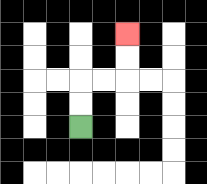{'start': '[3, 5]', 'end': '[5, 1]', 'path_directions': 'U,U,R,R,U,U', 'path_coordinates': '[[3, 5], [3, 4], [3, 3], [4, 3], [5, 3], [5, 2], [5, 1]]'}